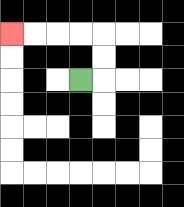{'start': '[3, 3]', 'end': '[0, 1]', 'path_directions': 'R,U,U,L,L,L,L', 'path_coordinates': '[[3, 3], [4, 3], [4, 2], [4, 1], [3, 1], [2, 1], [1, 1], [0, 1]]'}